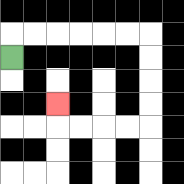{'start': '[0, 2]', 'end': '[2, 4]', 'path_directions': 'U,R,R,R,R,R,R,D,D,D,D,L,L,L,L,U', 'path_coordinates': '[[0, 2], [0, 1], [1, 1], [2, 1], [3, 1], [4, 1], [5, 1], [6, 1], [6, 2], [6, 3], [6, 4], [6, 5], [5, 5], [4, 5], [3, 5], [2, 5], [2, 4]]'}